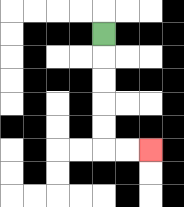{'start': '[4, 1]', 'end': '[6, 6]', 'path_directions': 'D,D,D,D,D,R,R', 'path_coordinates': '[[4, 1], [4, 2], [4, 3], [4, 4], [4, 5], [4, 6], [5, 6], [6, 6]]'}